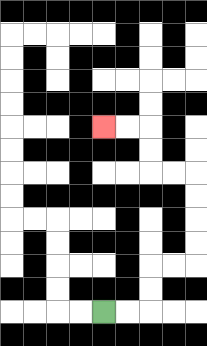{'start': '[4, 13]', 'end': '[4, 5]', 'path_directions': 'R,R,U,U,R,R,U,U,U,U,L,L,U,U,L,L', 'path_coordinates': '[[4, 13], [5, 13], [6, 13], [6, 12], [6, 11], [7, 11], [8, 11], [8, 10], [8, 9], [8, 8], [8, 7], [7, 7], [6, 7], [6, 6], [6, 5], [5, 5], [4, 5]]'}